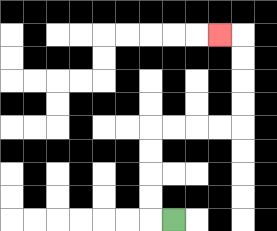{'start': '[7, 9]', 'end': '[9, 1]', 'path_directions': 'L,U,U,U,U,R,R,R,R,U,U,U,U,L', 'path_coordinates': '[[7, 9], [6, 9], [6, 8], [6, 7], [6, 6], [6, 5], [7, 5], [8, 5], [9, 5], [10, 5], [10, 4], [10, 3], [10, 2], [10, 1], [9, 1]]'}